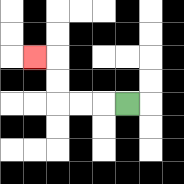{'start': '[5, 4]', 'end': '[1, 2]', 'path_directions': 'L,L,L,U,U,L', 'path_coordinates': '[[5, 4], [4, 4], [3, 4], [2, 4], [2, 3], [2, 2], [1, 2]]'}